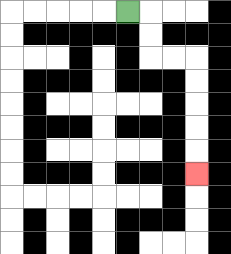{'start': '[5, 0]', 'end': '[8, 7]', 'path_directions': 'R,D,D,R,R,D,D,D,D,D', 'path_coordinates': '[[5, 0], [6, 0], [6, 1], [6, 2], [7, 2], [8, 2], [8, 3], [8, 4], [8, 5], [8, 6], [8, 7]]'}